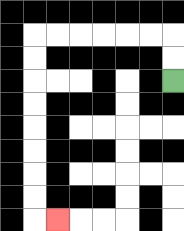{'start': '[7, 3]', 'end': '[2, 9]', 'path_directions': 'U,U,L,L,L,L,L,L,D,D,D,D,D,D,D,D,R', 'path_coordinates': '[[7, 3], [7, 2], [7, 1], [6, 1], [5, 1], [4, 1], [3, 1], [2, 1], [1, 1], [1, 2], [1, 3], [1, 4], [1, 5], [1, 6], [1, 7], [1, 8], [1, 9], [2, 9]]'}